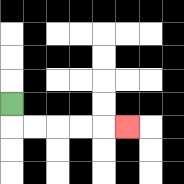{'start': '[0, 4]', 'end': '[5, 5]', 'path_directions': 'D,R,R,R,R,R', 'path_coordinates': '[[0, 4], [0, 5], [1, 5], [2, 5], [3, 5], [4, 5], [5, 5]]'}